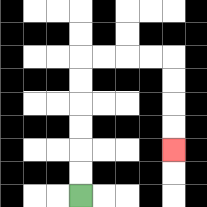{'start': '[3, 8]', 'end': '[7, 6]', 'path_directions': 'U,U,U,U,U,U,R,R,R,R,D,D,D,D', 'path_coordinates': '[[3, 8], [3, 7], [3, 6], [3, 5], [3, 4], [3, 3], [3, 2], [4, 2], [5, 2], [6, 2], [7, 2], [7, 3], [7, 4], [7, 5], [7, 6]]'}